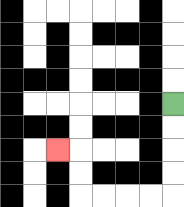{'start': '[7, 4]', 'end': '[2, 6]', 'path_directions': 'D,D,D,D,L,L,L,L,U,U,L', 'path_coordinates': '[[7, 4], [7, 5], [7, 6], [7, 7], [7, 8], [6, 8], [5, 8], [4, 8], [3, 8], [3, 7], [3, 6], [2, 6]]'}